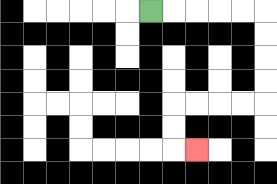{'start': '[6, 0]', 'end': '[8, 6]', 'path_directions': 'R,R,R,R,R,D,D,D,D,L,L,L,L,D,D,R', 'path_coordinates': '[[6, 0], [7, 0], [8, 0], [9, 0], [10, 0], [11, 0], [11, 1], [11, 2], [11, 3], [11, 4], [10, 4], [9, 4], [8, 4], [7, 4], [7, 5], [7, 6], [8, 6]]'}